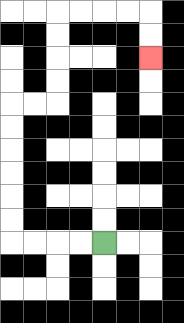{'start': '[4, 10]', 'end': '[6, 2]', 'path_directions': 'L,L,L,L,U,U,U,U,U,U,R,R,U,U,U,U,R,R,R,R,D,D', 'path_coordinates': '[[4, 10], [3, 10], [2, 10], [1, 10], [0, 10], [0, 9], [0, 8], [0, 7], [0, 6], [0, 5], [0, 4], [1, 4], [2, 4], [2, 3], [2, 2], [2, 1], [2, 0], [3, 0], [4, 0], [5, 0], [6, 0], [6, 1], [6, 2]]'}